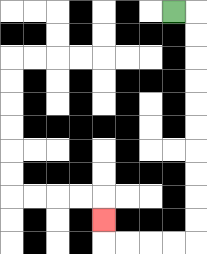{'start': '[7, 0]', 'end': '[4, 9]', 'path_directions': 'R,D,D,D,D,D,D,D,D,D,D,L,L,L,L,U', 'path_coordinates': '[[7, 0], [8, 0], [8, 1], [8, 2], [8, 3], [8, 4], [8, 5], [8, 6], [8, 7], [8, 8], [8, 9], [8, 10], [7, 10], [6, 10], [5, 10], [4, 10], [4, 9]]'}